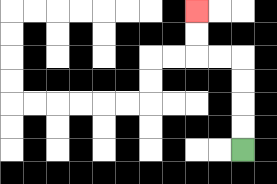{'start': '[10, 6]', 'end': '[8, 0]', 'path_directions': 'U,U,U,U,L,L,U,U', 'path_coordinates': '[[10, 6], [10, 5], [10, 4], [10, 3], [10, 2], [9, 2], [8, 2], [8, 1], [8, 0]]'}